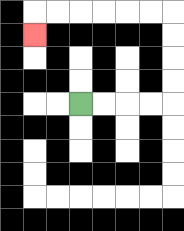{'start': '[3, 4]', 'end': '[1, 1]', 'path_directions': 'R,R,R,R,U,U,U,U,L,L,L,L,L,L,D', 'path_coordinates': '[[3, 4], [4, 4], [5, 4], [6, 4], [7, 4], [7, 3], [7, 2], [7, 1], [7, 0], [6, 0], [5, 0], [4, 0], [3, 0], [2, 0], [1, 0], [1, 1]]'}